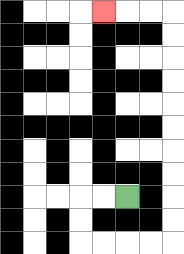{'start': '[5, 8]', 'end': '[4, 0]', 'path_directions': 'L,L,D,D,R,R,R,R,U,U,U,U,U,U,U,U,U,U,L,L,L', 'path_coordinates': '[[5, 8], [4, 8], [3, 8], [3, 9], [3, 10], [4, 10], [5, 10], [6, 10], [7, 10], [7, 9], [7, 8], [7, 7], [7, 6], [7, 5], [7, 4], [7, 3], [7, 2], [7, 1], [7, 0], [6, 0], [5, 0], [4, 0]]'}